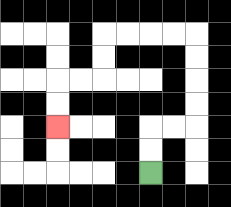{'start': '[6, 7]', 'end': '[2, 5]', 'path_directions': 'U,U,R,R,U,U,U,U,L,L,L,L,D,D,L,L,D,D', 'path_coordinates': '[[6, 7], [6, 6], [6, 5], [7, 5], [8, 5], [8, 4], [8, 3], [8, 2], [8, 1], [7, 1], [6, 1], [5, 1], [4, 1], [4, 2], [4, 3], [3, 3], [2, 3], [2, 4], [2, 5]]'}